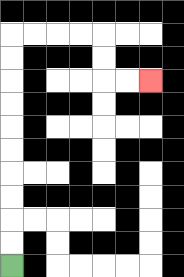{'start': '[0, 11]', 'end': '[6, 3]', 'path_directions': 'U,U,U,U,U,U,U,U,U,U,R,R,R,R,D,D,R,R', 'path_coordinates': '[[0, 11], [0, 10], [0, 9], [0, 8], [0, 7], [0, 6], [0, 5], [0, 4], [0, 3], [0, 2], [0, 1], [1, 1], [2, 1], [3, 1], [4, 1], [4, 2], [4, 3], [5, 3], [6, 3]]'}